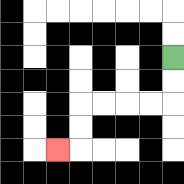{'start': '[7, 2]', 'end': '[2, 6]', 'path_directions': 'D,D,L,L,L,L,D,D,L', 'path_coordinates': '[[7, 2], [7, 3], [7, 4], [6, 4], [5, 4], [4, 4], [3, 4], [3, 5], [3, 6], [2, 6]]'}